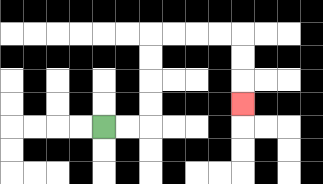{'start': '[4, 5]', 'end': '[10, 4]', 'path_directions': 'R,R,U,U,U,U,R,R,R,R,D,D,D', 'path_coordinates': '[[4, 5], [5, 5], [6, 5], [6, 4], [6, 3], [6, 2], [6, 1], [7, 1], [8, 1], [9, 1], [10, 1], [10, 2], [10, 3], [10, 4]]'}